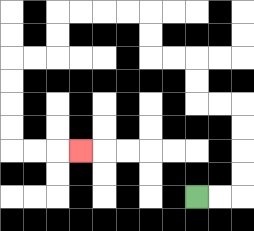{'start': '[8, 8]', 'end': '[3, 6]', 'path_directions': 'R,R,U,U,U,U,L,L,U,U,L,L,U,U,L,L,L,L,D,D,L,L,D,D,D,D,R,R,R', 'path_coordinates': '[[8, 8], [9, 8], [10, 8], [10, 7], [10, 6], [10, 5], [10, 4], [9, 4], [8, 4], [8, 3], [8, 2], [7, 2], [6, 2], [6, 1], [6, 0], [5, 0], [4, 0], [3, 0], [2, 0], [2, 1], [2, 2], [1, 2], [0, 2], [0, 3], [0, 4], [0, 5], [0, 6], [1, 6], [2, 6], [3, 6]]'}